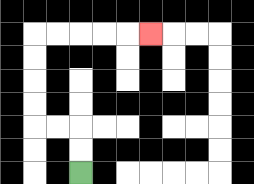{'start': '[3, 7]', 'end': '[6, 1]', 'path_directions': 'U,U,L,L,U,U,U,U,R,R,R,R,R', 'path_coordinates': '[[3, 7], [3, 6], [3, 5], [2, 5], [1, 5], [1, 4], [1, 3], [1, 2], [1, 1], [2, 1], [3, 1], [4, 1], [5, 1], [6, 1]]'}